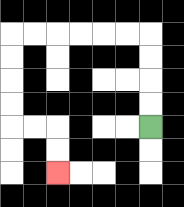{'start': '[6, 5]', 'end': '[2, 7]', 'path_directions': 'U,U,U,U,L,L,L,L,L,L,D,D,D,D,R,R,D,D', 'path_coordinates': '[[6, 5], [6, 4], [6, 3], [6, 2], [6, 1], [5, 1], [4, 1], [3, 1], [2, 1], [1, 1], [0, 1], [0, 2], [0, 3], [0, 4], [0, 5], [1, 5], [2, 5], [2, 6], [2, 7]]'}